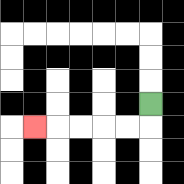{'start': '[6, 4]', 'end': '[1, 5]', 'path_directions': 'D,L,L,L,L,L', 'path_coordinates': '[[6, 4], [6, 5], [5, 5], [4, 5], [3, 5], [2, 5], [1, 5]]'}